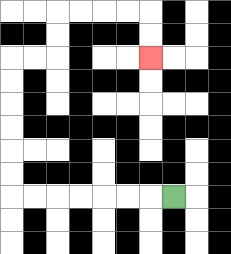{'start': '[7, 8]', 'end': '[6, 2]', 'path_directions': 'L,L,L,L,L,L,L,U,U,U,U,U,U,R,R,U,U,R,R,R,R,D,D', 'path_coordinates': '[[7, 8], [6, 8], [5, 8], [4, 8], [3, 8], [2, 8], [1, 8], [0, 8], [0, 7], [0, 6], [0, 5], [0, 4], [0, 3], [0, 2], [1, 2], [2, 2], [2, 1], [2, 0], [3, 0], [4, 0], [5, 0], [6, 0], [6, 1], [6, 2]]'}